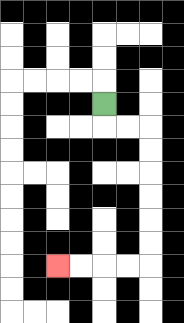{'start': '[4, 4]', 'end': '[2, 11]', 'path_directions': 'D,R,R,D,D,D,D,D,D,L,L,L,L', 'path_coordinates': '[[4, 4], [4, 5], [5, 5], [6, 5], [6, 6], [6, 7], [6, 8], [6, 9], [6, 10], [6, 11], [5, 11], [4, 11], [3, 11], [2, 11]]'}